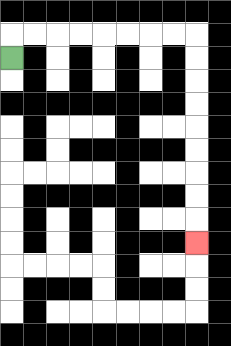{'start': '[0, 2]', 'end': '[8, 10]', 'path_directions': 'U,R,R,R,R,R,R,R,R,D,D,D,D,D,D,D,D,D', 'path_coordinates': '[[0, 2], [0, 1], [1, 1], [2, 1], [3, 1], [4, 1], [5, 1], [6, 1], [7, 1], [8, 1], [8, 2], [8, 3], [8, 4], [8, 5], [8, 6], [8, 7], [8, 8], [8, 9], [8, 10]]'}